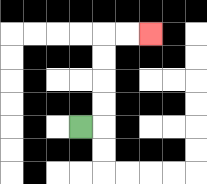{'start': '[3, 5]', 'end': '[6, 1]', 'path_directions': 'R,U,U,U,U,R,R', 'path_coordinates': '[[3, 5], [4, 5], [4, 4], [4, 3], [4, 2], [4, 1], [5, 1], [6, 1]]'}